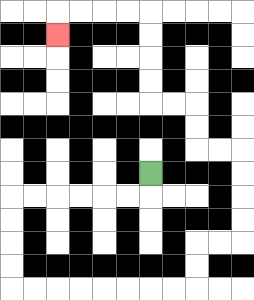{'start': '[6, 7]', 'end': '[2, 1]', 'path_directions': 'D,L,L,L,L,L,L,D,D,D,D,R,R,R,R,R,R,R,R,U,U,R,R,U,U,U,U,L,L,U,U,L,L,U,U,U,U,L,L,L,L,D', 'path_coordinates': '[[6, 7], [6, 8], [5, 8], [4, 8], [3, 8], [2, 8], [1, 8], [0, 8], [0, 9], [0, 10], [0, 11], [0, 12], [1, 12], [2, 12], [3, 12], [4, 12], [5, 12], [6, 12], [7, 12], [8, 12], [8, 11], [8, 10], [9, 10], [10, 10], [10, 9], [10, 8], [10, 7], [10, 6], [9, 6], [8, 6], [8, 5], [8, 4], [7, 4], [6, 4], [6, 3], [6, 2], [6, 1], [6, 0], [5, 0], [4, 0], [3, 0], [2, 0], [2, 1]]'}